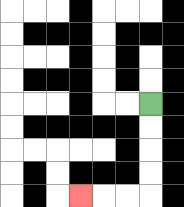{'start': '[6, 4]', 'end': '[3, 8]', 'path_directions': 'D,D,D,D,L,L,L', 'path_coordinates': '[[6, 4], [6, 5], [6, 6], [6, 7], [6, 8], [5, 8], [4, 8], [3, 8]]'}